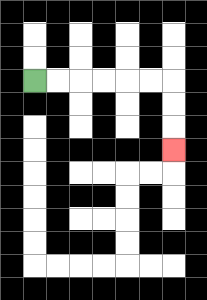{'start': '[1, 3]', 'end': '[7, 6]', 'path_directions': 'R,R,R,R,R,R,D,D,D', 'path_coordinates': '[[1, 3], [2, 3], [3, 3], [4, 3], [5, 3], [6, 3], [7, 3], [7, 4], [7, 5], [7, 6]]'}